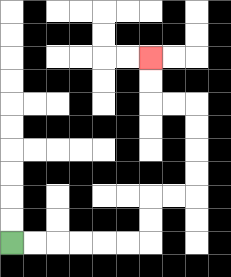{'start': '[0, 10]', 'end': '[6, 2]', 'path_directions': 'R,R,R,R,R,R,U,U,R,R,U,U,U,U,L,L,U,U', 'path_coordinates': '[[0, 10], [1, 10], [2, 10], [3, 10], [4, 10], [5, 10], [6, 10], [6, 9], [6, 8], [7, 8], [8, 8], [8, 7], [8, 6], [8, 5], [8, 4], [7, 4], [6, 4], [6, 3], [6, 2]]'}